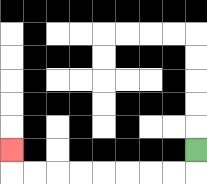{'start': '[8, 6]', 'end': '[0, 6]', 'path_directions': 'D,L,L,L,L,L,L,L,L,U', 'path_coordinates': '[[8, 6], [8, 7], [7, 7], [6, 7], [5, 7], [4, 7], [3, 7], [2, 7], [1, 7], [0, 7], [0, 6]]'}